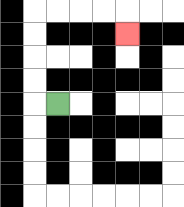{'start': '[2, 4]', 'end': '[5, 1]', 'path_directions': 'L,U,U,U,U,R,R,R,R,D', 'path_coordinates': '[[2, 4], [1, 4], [1, 3], [1, 2], [1, 1], [1, 0], [2, 0], [3, 0], [4, 0], [5, 0], [5, 1]]'}